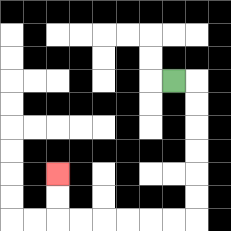{'start': '[7, 3]', 'end': '[2, 7]', 'path_directions': 'R,D,D,D,D,D,D,L,L,L,L,L,L,U,U', 'path_coordinates': '[[7, 3], [8, 3], [8, 4], [8, 5], [8, 6], [8, 7], [8, 8], [8, 9], [7, 9], [6, 9], [5, 9], [4, 9], [3, 9], [2, 9], [2, 8], [2, 7]]'}